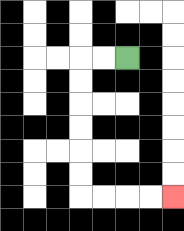{'start': '[5, 2]', 'end': '[7, 8]', 'path_directions': 'L,L,D,D,D,D,D,D,R,R,R,R', 'path_coordinates': '[[5, 2], [4, 2], [3, 2], [3, 3], [3, 4], [3, 5], [3, 6], [3, 7], [3, 8], [4, 8], [5, 8], [6, 8], [7, 8]]'}